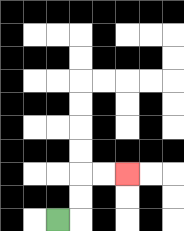{'start': '[2, 9]', 'end': '[5, 7]', 'path_directions': 'R,U,U,R,R', 'path_coordinates': '[[2, 9], [3, 9], [3, 8], [3, 7], [4, 7], [5, 7]]'}